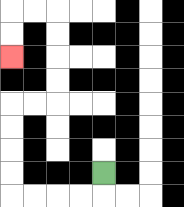{'start': '[4, 7]', 'end': '[0, 2]', 'path_directions': 'D,L,L,L,L,U,U,U,U,R,R,U,U,U,U,L,L,D,D', 'path_coordinates': '[[4, 7], [4, 8], [3, 8], [2, 8], [1, 8], [0, 8], [0, 7], [0, 6], [0, 5], [0, 4], [1, 4], [2, 4], [2, 3], [2, 2], [2, 1], [2, 0], [1, 0], [0, 0], [0, 1], [0, 2]]'}